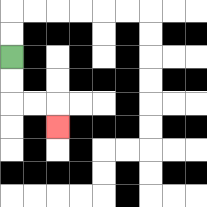{'start': '[0, 2]', 'end': '[2, 5]', 'path_directions': 'D,D,R,R,D', 'path_coordinates': '[[0, 2], [0, 3], [0, 4], [1, 4], [2, 4], [2, 5]]'}